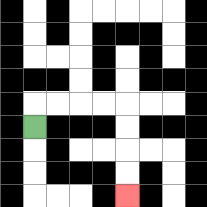{'start': '[1, 5]', 'end': '[5, 8]', 'path_directions': 'U,R,R,R,R,D,D,D,D', 'path_coordinates': '[[1, 5], [1, 4], [2, 4], [3, 4], [4, 4], [5, 4], [5, 5], [5, 6], [5, 7], [5, 8]]'}